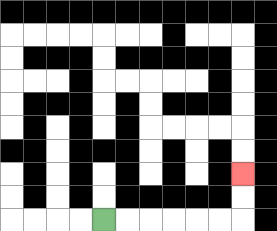{'start': '[4, 9]', 'end': '[10, 7]', 'path_directions': 'R,R,R,R,R,R,U,U', 'path_coordinates': '[[4, 9], [5, 9], [6, 9], [7, 9], [8, 9], [9, 9], [10, 9], [10, 8], [10, 7]]'}